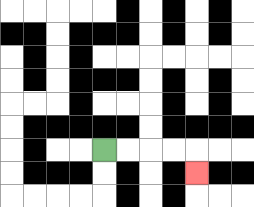{'start': '[4, 6]', 'end': '[8, 7]', 'path_directions': 'R,R,R,R,D', 'path_coordinates': '[[4, 6], [5, 6], [6, 6], [7, 6], [8, 6], [8, 7]]'}